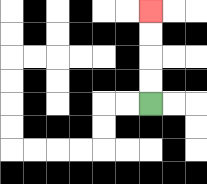{'start': '[6, 4]', 'end': '[6, 0]', 'path_directions': 'U,U,U,U', 'path_coordinates': '[[6, 4], [6, 3], [6, 2], [6, 1], [6, 0]]'}